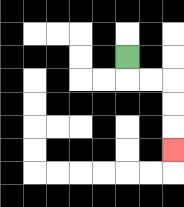{'start': '[5, 2]', 'end': '[7, 6]', 'path_directions': 'D,R,R,D,D,D', 'path_coordinates': '[[5, 2], [5, 3], [6, 3], [7, 3], [7, 4], [7, 5], [7, 6]]'}